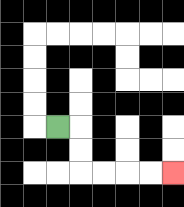{'start': '[2, 5]', 'end': '[7, 7]', 'path_directions': 'R,D,D,R,R,R,R', 'path_coordinates': '[[2, 5], [3, 5], [3, 6], [3, 7], [4, 7], [5, 7], [6, 7], [7, 7]]'}